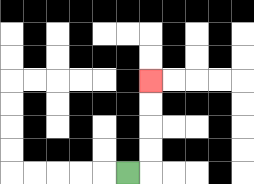{'start': '[5, 7]', 'end': '[6, 3]', 'path_directions': 'R,U,U,U,U', 'path_coordinates': '[[5, 7], [6, 7], [6, 6], [6, 5], [6, 4], [6, 3]]'}